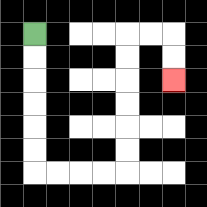{'start': '[1, 1]', 'end': '[7, 3]', 'path_directions': 'D,D,D,D,D,D,R,R,R,R,U,U,U,U,U,U,R,R,D,D', 'path_coordinates': '[[1, 1], [1, 2], [1, 3], [1, 4], [1, 5], [1, 6], [1, 7], [2, 7], [3, 7], [4, 7], [5, 7], [5, 6], [5, 5], [5, 4], [5, 3], [5, 2], [5, 1], [6, 1], [7, 1], [7, 2], [7, 3]]'}